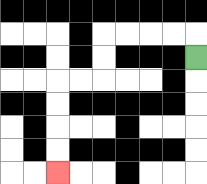{'start': '[8, 2]', 'end': '[2, 7]', 'path_directions': 'U,L,L,L,L,D,D,L,L,D,D,D,D', 'path_coordinates': '[[8, 2], [8, 1], [7, 1], [6, 1], [5, 1], [4, 1], [4, 2], [4, 3], [3, 3], [2, 3], [2, 4], [2, 5], [2, 6], [2, 7]]'}